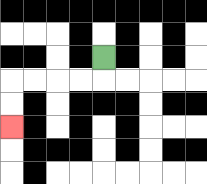{'start': '[4, 2]', 'end': '[0, 5]', 'path_directions': 'D,L,L,L,L,D,D', 'path_coordinates': '[[4, 2], [4, 3], [3, 3], [2, 3], [1, 3], [0, 3], [0, 4], [0, 5]]'}